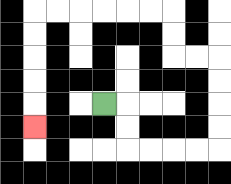{'start': '[4, 4]', 'end': '[1, 5]', 'path_directions': 'R,D,D,R,R,R,R,U,U,U,U,L,L,U,U,L,L,L,L,L,L,D,D,D,D,D', 'path_coordinates': '[[4, 4], [5, 4], [5, 5], [5, 6], [6, 6], [7, 6], [8, 6], [9, 6], [9, 5], [9, 4], [9, 3], [9, 2], [8, 2], [7, 2], [7, 1], [7, 0], [6, 0], [5, 0], [4, 0], [3, 0], [2, 0], [1, 0], [1, 1], [1, 2], [1, 3], [1, 4], [1, 5]]'}